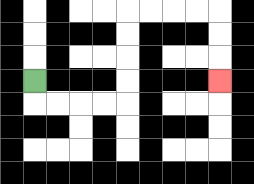{'start': '[1, 3]', 'end': '[9, 3]', 'path_directions': 'D,R,R,R,R,U,U,U,U,R,R,R,R,D,D,D', 'path_coordinates': '[[1, 3], [1, 4], [2, 4], [3, 4], [4, 4], [5, 4], [5, 3], [5, 2], [5, 1], [5, 0], [6, 0], [7, 0], [8, 0], [9, 0], [9, 1], [9, 2], [9, 3]]'}